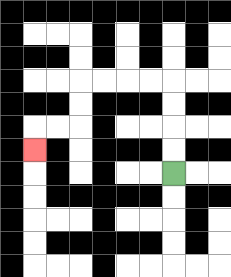{'start': '[7, 7]', 'end': '[1, 6]', 'path_directions': 'U,U,U,U,L,L,L,L,D,D,L,L,D', 'path_coordinates': '[[7, 7], [7, 6], [7, 5], [7, 4], [7, 3], [6, 3], [5, 3], [4, 3], [3, 3], [3, 4], [3, 5], [2, 5], [1, 5], [1, 6]]'}